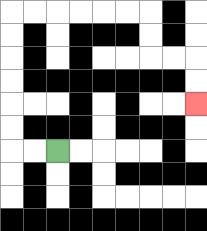{'start': '[2, 6]', 'end': '[8, 4]', 'path_directions': 'L,L,U,U,U,U,U,U,R,R,R,R,R,R,D,D,R,R,D,D', 'path_coordinates': '[[2, 6], [1, 6], [0, 6], [0, 5], [0, 4], [0, 3], [0, 2], [0, 1], [0, 0], [1, 0], [2, 0], [3, 0], [4, 0], [5, 0], [6, 0], [6, 1], [6, 2], [7, 2], [8, 2], [8, 3], [8, 4]]'}